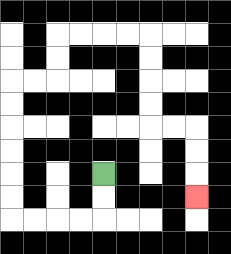{'start': '[4, 7]', 'end': '[8, 8]', 'path_directions': 'D,D,L,L,L,L,U,U,U,U,U,U,R,R,U,U,R,R,R,R,D,D,D,D,R,R,D,D,D', 'path_coordinates': '[[4, 7], [4, 8], [4, 9], [3, 9], [2, 9], [1, 9], [0, 9], [0, 8], [0, 7], [0, 6], [0, 5], [0, 4], [0, 3], [1, 3], [2, 3], [2, 2], [2, 1], [3, 1], [4, 1], [5, 1], [6, 1], [6, 2], [6, 3], [6, 4], [6, 5], [7, 5], [8, 5], [8, 6], [8, 7], [8, 8]]'}